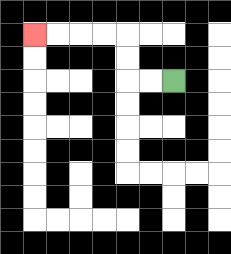{'start': '[7, 3]', 'end': '[1, 1]', 'path_directions': 'L,L,U,U,L,L,L,L', 'path_coordinates': '[[7, 3], [6, 3], [5, 3], [5, 2], [5, 1], [4, 1], [3, 1], [2, 1], [1, 1]]'}